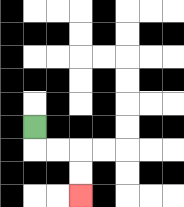{'start': '[1, 5]', 'end': '[3, 8]', 'path_directions': 'D,R,R,D,D', 'path_coordinates': '[[1, 5], [1, 6], [2, 6], [3, 6], [3, 7], [3, 8]]'}